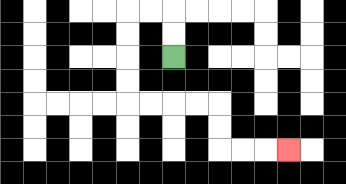{'start': '[7, 2]', 'end': '[12, 6]', 'path_directions': 'U,U,L,L,D,D,D,D,R,R,R,R,D,D,R,R,R', 'path_coordinates': '[[7, 2], [7, 1], [7, 0], [6, 0], [5, 0], [5, 1], [5, 2], [5, 3], [5, 4], [6, 4], [7, 4], [8, 4], [9, 4], [9, 5], [9, 6], [10, 6], [11, 6], [12, 6]]'}